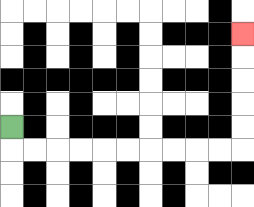{'start': '[0, 5]', 'end': '[10, 1]', 'path_directions': 'D,R,R,R,R,R,R,R,R,R,R,U,U,U,U,U', 'path_coordinates': '[[0, 5], [0, 6], [1, 6], [2, 6], [3, 6], [4, 6], [5, 6], [6, 6], [7, 6], [8, 6], [9, 6], [10, 6], [10, 5], [10, 4], [10, 3], [10, 2], [10, 1]]'}